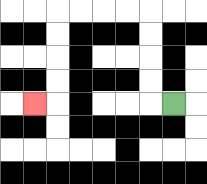{'start': '[7, 4]', 'end': '[1, 4]', 'path_directions': 'L,U,U,U,U,L,L,L,L,D,D,D,D,L', 'path_coordinates': '[[7, 4], [6, 4], [6, 3], [6, 2], [6, 1], [6, 0], [5, 0], [4, 0], [3, 0], [2, 0], [2, 1], [2, 2], [2, 3], [2, 4], [1, 4]]'}